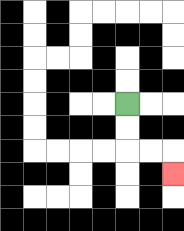{'start': '[5, 4]', 'end': '[7, 7]', 'path_directions': 'D,D,R,R,D', 'path_coordinates': '[[5, 4], [5, 5], [5, 6], [6, 6], [7, 6], [7, 7]]'}